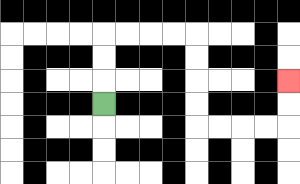{'start': '[4, 4]', 'end': '[12, 3]', 'path_directions': 'U,U,U,R,R,R,R,D,D,D,D,R,R,R,R,U,U', 'path_coordinates': '[[4, 4], [4, 3], [4, 2], [4, 1], [5, 1], [6, 1], [7, 1], [8, 1], [8, 2], [8, 3], [8, 4], [8, 5], [9, 5], [10, 5], [11, 5], [12, 5], [12, 4], [12, 3]]'}